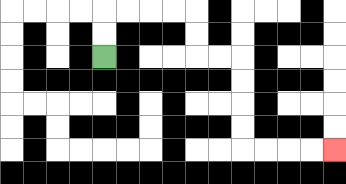{'start': '[4, 2]', 'end': '[14, 6]', 'path_directions': 'U,U,R,R,R,R,D,D,R,R,D,D,D,D,R,R,R,R', 'path_coordinates': '[[4, 2], [4, 1], [4, 0], [5, 0], [6, 0], [7, 0], [8, 0], [8, 1], [8, 2], [9, 2], [10, 2], [10, 3], [10, 4], [10, 5], [10, 6], [11, 6], [12, 6], [13, 6], [14, 6]]'}